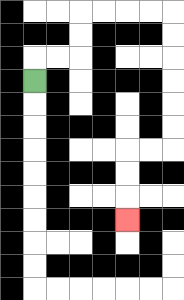{'start': '[1, 3]', 'end': '[5, 9]', 'path_directions': 'U,R,R,U,U,R,R,R,R,D,D,D,D,D,D,L,L,D,D,D', 'path_coordinates': '[[1, 3], [1, 2], [2, 2], [3, 2], [3, 1], [3, 0], [4, 0], [5, 0], [6, 0], [7, 0], [7, 1], [7, 2], [7, 3], [7, 4], [7, 5], [7, 6], [6, 6], [5, 6], [5, 7], [5, 8], [5, 9]]'}